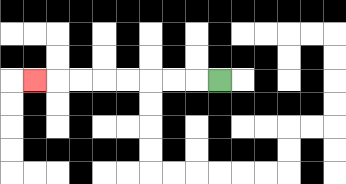{'start': '[9, 3]', 'end': '[1, 3]', 'path_directions': 'L,L,L,L,L,L,L,L', 'path_coordinates': '[[9, 3], [8, 3], [7, 3], [6, 3], [5, 3], [4, 3], [3, 3], [2, 3], [1, 3]]'}